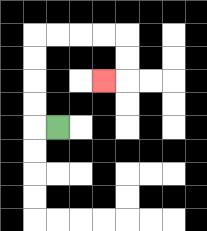{'start': '[2, 5]', 'end': '[4, 3]', 'path_directions': 'L,U,U,U,U,R,R,R,R,D,D,L', 'path_coordinates': '[[2, 5], [1, 5], [1, 4], [1, 3], [1, 2], [1, 1], [2, 1], [3, 1], [4, 1], [5, 1], [5, 2], [5, 3], [4, 3]]'}